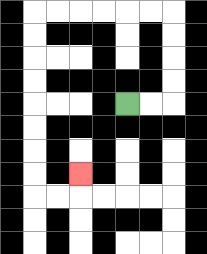{'start': '[5, 4]', 'end': '[3, 7]', 'path_directions': 'R,R,U,U,U,U,L,L,L,L,L,L,D,D,D,D,D,D,D,D,R,R,U', 'path_coordinates': '[[5, 4], [6, 4], [7, 4], [7, 3], [7, 2], [7, 1], [7, 0], [6, 0], [5, 0], [4, 0], [3, 0], [2, 0], [1, 0], [1, 1], [1, 2], [1, 3], [1, 4], [1, 5], [1, 6], [1, 7], [1, 8], [2, 8], [3, 8], [3, 7]]'}